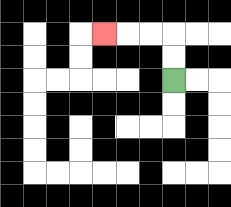{'start': '[7, 3]', 'end': '[4, 1]', 'path_directions': 'U,U,L,L,L', 'path_coordinates': '[[7, 3], [7, 2], [7, 1], [6, 1], [5, 1], [4, 1]]'}